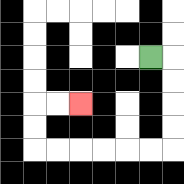{'start': '[6, 2]', 'end': '[3, 4]', 'path_directions': 'R,D,D,D,D,L,L,L,L,L,L,U,U,R,R', 'path_coordinates': '[[6, 2], [7, 2], [7, 3], [7, 4], [7, 5], [7, 6], [6, 6], [5, 6], [4, 6], [3, 6], [2, 6], [1, 6], [1, 5], [1, 4], [2, 4], [3, 4]]'}